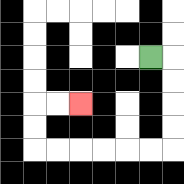{'start': '[6, 2]', 'end': '[3, 4]', 'path_directions': 'R,D,D,D,D,L,L,L,L,L,L,U,U,R,R', 'path_coordinates': '[[6, 2], [7, 2], [7, 3], [7, 4], [7, 5], [7, 6], [6, 6], [5, 6], [4, 6], [3, 6], [2, 6], [1, 6], [1, 5], [1, 4], [2, 4], [3, 4]]'}